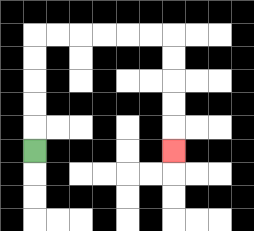{'start': '[1, 6]', 'end': '[7, 6]', 'path_directions': 'U,U,U,U,U,R,R,R,R,R,R,D,D,D,D,D', 'path_coordinates': '[[1, 6], [1, 5], [1, 4], [1, 3], [1, 2], [1, 1], [2, 1], [3, 1], [4, 1], [5, 1], [6, 1], [7, 1], [7, 2], [7, 3], [7, 4], [7, 5], [7, 6]]'}